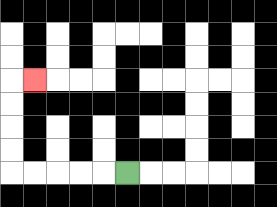{'start': '[5, 7]', 'end': '[1, 3]', 'path_directions': 'L,L,L,L,L,U,U,U,U,R', 'path_coordinates': '[[5, 7], [4, 7], [3, 7], [2, 7], [1, 7], [0, 7], [0, 6], [0, 5], [0, 4], [0, 3], [1, 3]]'}